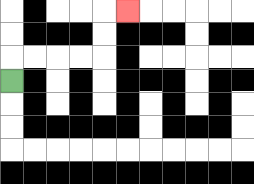{'start': '[0, 3]', 'end': '[5, 0]', 'path_directions': 'U,R,R,R,R,U,U,R', 'path_coordinates': '[[0, 3], [0, 2], [1, 2], [2, 2], [3, 2], [4, 2], [4, 1], [4, 0], [5, 0]]'}